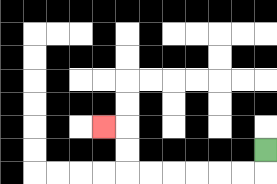{'start': '[11, 6]', 'end': '[4, 5]', 'path_directions': 'D,L,L,L,L,L,L,U,U,L', 'path_coordinates': '[[11, 6], [11, 7], [10, 7], [9, 7], [8, 7], [7, 7], [6, 7], [5, 7], [5, 6], [5, 5], [4, 5]]'}